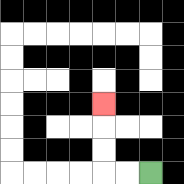{'start': '[6, 7]', 'end': '[4, 4]', 'path_directions': 'L,L,U,U,U', 'path_coordinates': '[[6, 7], [5, 7], [4, 7], [4, 6], [4, 5], [4, 4]]'}